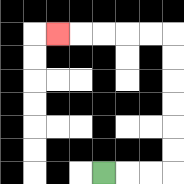{'start': '[4, 7]', 'end': '[2, 1]', 'path_directions': 'R,R,R,U,U,U,U,U,U,L,L,L,L,L', 'path_coordinates': '[[4, 7], [5, 7], [6, 7], [7, 7], [7, 6], [7, 5], [7, 4], [7, 3], [7, 2], [7, 1], [6, 1], [5, 1], [4, 1], [3, 1], [2, 1]]'}